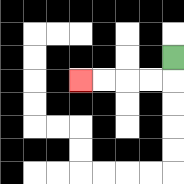{'start': '[7, 2]', 'end': '[3, 3]', 'path_directions': 'D,L,L,L,L', 'path_coordinates': '[[7, 2], [7, 3], [6, 3], [5, 3], [4, 3], [3, 3]]'}